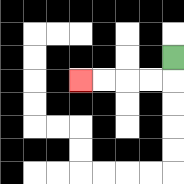{'start': '[7, 2]', 'end': '[3, 3]', 'path_directions': 'D,L,L,L,L', 'path_coordinates': '[[7, 2], [7, 3], [6, 3], [5, 3], [4, 3], [3, 3]]'}